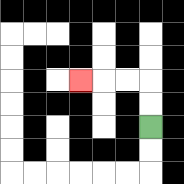{'start': '[6, 5]', 'end': '[3, 3]', 'path_directions': 'U,U,L,L,L', 'path_coordinates': '[[6, 5], [6, 4], [6, 3], [5, 3], [4, 3], [3, 3]]'}